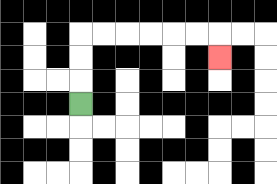{'start': '[3, 4]', 'end': '[9, 2]', 'path_directions': 'U,U,U,R,R,R,R,R,R,D', 'path_coordinates': '[[3, 4], [3, 3], [3, 2], [3, 1], [4, 1], [5, 1], [6, 1], [7, 1], [8, 1], [9, 1], [9, 2]]'}